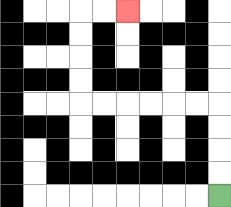{'start': '[9, 8]', 'end': '[5, 0]', 'path_directions': 'U,U,U,U,L,L,L,L,L,L,U,U,U,U,R,R', 'path_coordinates': '[[9, 8], [9, 7], [9, 6], [9, 5], [9, 4], [8, 4], [7, 4], [6, 4], [5, 4], [4, 4], [3, 4], [3, 3], [3, 2], [3, 1], [3, 0], [4, 0], [5, 0]]'}